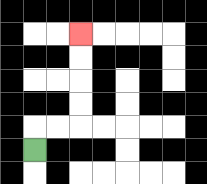{'start': '[1, 6]', 'end': '[3, 1]', 'path_directions': 'U,R,R,U,U,U,U', 'path_coordinates': '[[1, 6], [1, 5], [2, 5], [3, 5], [3, 4], [3, 3], [3, 2], [3, 1]]'}